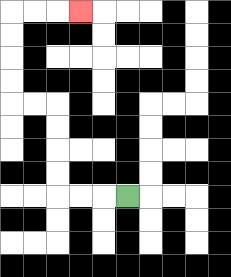{'start': '[5, 8]', 'end': '[3, 0]', 'path_directions': 'L,L,L,U,U,U,U,L,L,U,U,U,U,R,R,R', 'path_coordinates': '[[5, 8], [4, 8], [3, 8], [2, 8], [2, 7], [2, 6], [2, 5], [2, 4], [1, 4], [0, 4], [0, 3], [0, 2], [0, 1], [0, 0], [1, 0], [2, 0], [3, 0]]'}